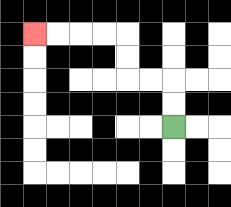{'start': '[7, 5]', 'end': '[1, 1]', 'path_directions': 'U,U,L,L,U,U,L,L,L,L', 'path_coordinates': '[[7, 5], [7, 4], [7, 3], [6, 3], [5, 3], [5, 2], [5, 1], [4, 1], [3, 1], [2, 1], [1, 1]]'}